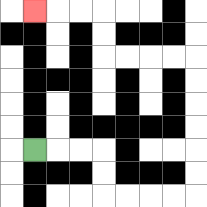{'start': '[1, 6]', 'end': '[1, 0]', 'path_directions': 'R,R,R,D,D,R,R,R,R,U,U,U,U,U,U,L,L,L,L,U,U,L,L,L', 'path_coordinates': '[[1, 6], [2, 6], [3, 6], [4, 6], [4, 7], [4, 8], [5, 8], [6, 8], [7, 8], [8, 8], [8, 7], [8, 6], [8, 5], [8, 4], [8, 3], [8, 2], [7, 2], [6, 2], [5, 2], [4, 2], [4, 1], [4, 0], [3, 0], [2, 0], [1, 0]]'}